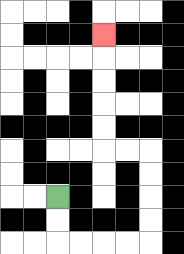{'start': '[2, 8]', 'end': '[4, 1]', 'path_directions': 'D,D,R,R,R,R,U,U,U,U,L,L,U,U,U,U,U', 'path_coordinates': '[[2, 8], [2, 9], [2, 10], [3, 10], [4, 10], [5, 10], [6, 10], [6, 9], [6, 8], [6, 7], [6, 6], [5, 6], [4, 6], [4, 5], [4, 4], [4, 3], [4, 2], [4, 1]]'}